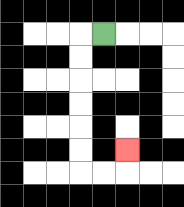{'start': '[4, 1]', 'end': '[5, 6]', 'path_directions': 'L,D,D,D,D,D,D,R,R,U', 'path_coordinates': '[[4, 1], [3, 1], [3, 2], [3, 3], [3, 4], [3, 5], [3, 6], [3, 7], [4, 7], [5, 7], [5, 6]]'}